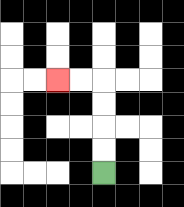{'start': '[4, 7]', 'end': '[2, 3]', 'path_directions': 'U,U,U,U,L,L', 'path_coordinates': '[[4, 7], [4, 6], [4, 5], [4, 4], [4, 3], [3, 3], [2, 3]]'}